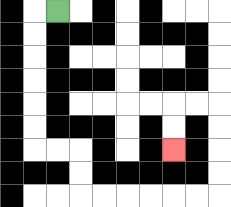{'start': '[2, 0]', 'end': '[7, 6]', 'path_directions': 'L,D,D,D,D,D,D,R,R,D,D,R,R,R,R,R,R,U,U,U,U,L,L,D,D', 'path_coordinates': '[[2, 0], [1, 0], [1, 1], [1, 2], [1, 3], [1, 4], [1, 5], [1, 6], [2, 6], [3, 6], [3, 7], [3, 8], [4, 8], [5, 8], [6, 8], [7, 8], [8, 8], [9, 8], [9, 7], [9, 6], [9, 5], [9, 4], [8, 4], [7, 4], [7, 5], [7, 6]]'}